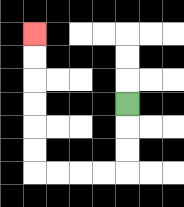{'start': '[5, 4]', 'end': '[1, 1]', 'path_directions': 'D,D,D,L,L,L,L,U,U,U,U,U,U', 'path_coordinates': '[[5, 4], [5, 5], [5, 6], [5, 7], [4, 7], [3, 7], [2, 7], [1, 7], [1, 6], [1, 5], [1, 4], [1, 3], [1, 2], [1, 1]]'}